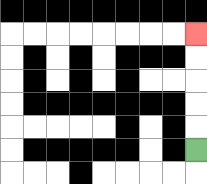{'start': '[8, 6]', 'end': '[8, 1]', 'path_directions': 'U,U,U,U,U', 'path_coordinates': '[[8, 6], [8, 5], [8, 4], [8, 3], [8, 2], [8, 1]]'}